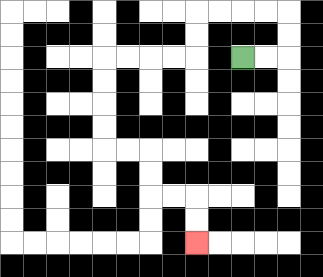{'start': '[10, 2]', 'end': '[8, 10]', 'path_directions': 'R,R,U,U,L,L,L,L,D,D,L,L,L,L,D,D,D,D,R,R,D,D,R,R,D,D', 'path_coordinates': '[[10, 2], [11, 2], [12, 2], [12, 1], [12, 0], [11, 0], [10, 0], [9, 0], [8, 0], [8, 1], [8, 2], [7, 2], [6, 2], [5, 2], [4, 2], [4, 3], [4, 4], [4, 5], [4, 6], [5, 6], [6, 6], [6, 7], [6, 8], [7, 8], [8, 8], [8, 9], [8, 10]]'}